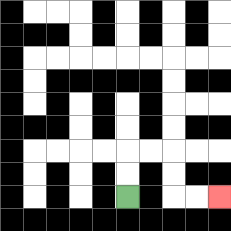{'start': '[5, 8]', 'end': '[9, 8]', 'path_directions': 'U,U,R,R,D,D,R,R', 'path_coordinates': '[[5, 8], [5, 7], [5, 6], [6, 6], [7, 6], [7, 7], [7, 8], [8, 8], [9, 8]]'}